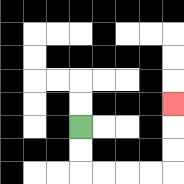{'start': '[3, 5]', 'end': '[7, 4]', 'path_directions': 'D,D,R,R,R,R,U,U,U', 'path_coordinates': '[[3, 5], [3, 6], [3, 7], [4, 7], [5, 7], [6, 7], [7, 7], [7, 6], [7, 5], [7, 4]]'}